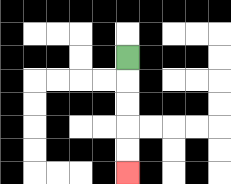{'start': '[5, 2]', 'end': '[5, 7]', 'path_directions': 'D,D,D,D,D', 'path_coordinates': '[[5, 2], [5, 3], [5, 4], [5, 5], [5, 6], [5, 7]]'}